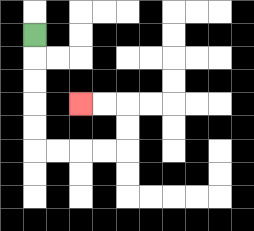{'start': '[1, 1]', 'end': '[3, 4]', 'path_directions': 'D,D,D,D,D,R,R,R,R,U,U,L,L', 'path_coordinates': '[[1, 1], [1, 2], [1, 3], [1, 4], [1, 5], [1, 6], [2, 6], [3, 6], [4, 6], [5, 6], [5, 5], [5, 4], [4, 4], [3, 4]]'}